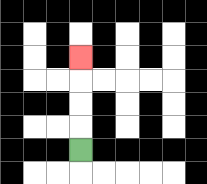{'start': '[3, 6]', 'end': '[3, 2]', 'path_directions': 'U,U,U,U', 'path_coordinates': '[[3, 6], [3, 5], [3, 4], [3, 3], [3, 2]]'}